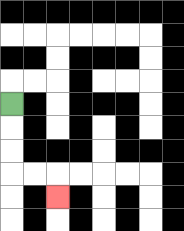{'start': '[0, 4]', 'end': '[2, 8]', 'path_directions': 'D,D,D,R,R,D', 'path_coordinates': '[[0, 4], [0, 5], [0, 6], [0, 7], [1, 7], [2, 7], [2, 8]]'}